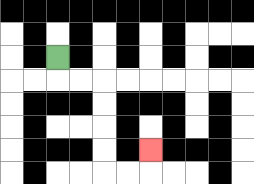{'start': '[2, 2]', 'end': '[6, 6]', 'path_directions': 'D,R,R,D,D,D,D,R,R,U', 'path_coordinates': '[[2, 2], [2, 3], [3, 3], [4, 3], [4, 4], [4, 5], [4, 6], [4, 7], [5, 7], [6, 7], [6, 6]]'}